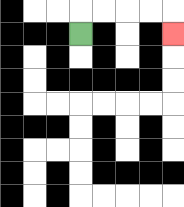{'start': '[3, 1]', 'end': '[7, 1]', 'path_directions': 'U,R,R,R,R,D', 'path_coordinates': '[[3, 1], [3, 0], [4, 0], [5, 0], [6, 0], [7, 0], [7, 1]]'}